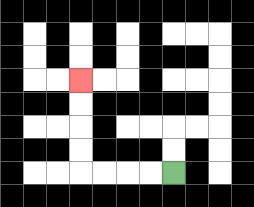{'start': '[7, 7]', 'end': '[3, 3]', 'path_directions': 'L,L,L,L,U,U,U,U', 'path_coordinates': '[[7, 7], [6, 7], [5, 7], [4, 7], [3, 7], [3, 6], [3, 5], [3, 4], [3, 3]]'}